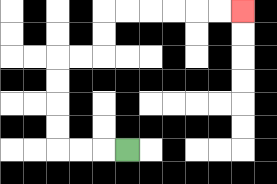{'start': '[5, 6]', 'end': '[10, 0]', 'path_directions': 'L,L,L,U,U,U,U,R,R,U,U,R,R,R,R,R,R', 'path_coordinates': '[[5, 6], [4, 6], [3, 6], [2, 6], [2, 5], [2, 4], [2, 3], [2, 2], [3, 2], [4, 2], [4, 1], [4, 0], [5, 0], [6, 0], [7, 0], [8, 0], [9, 0], [10, 0]]'}